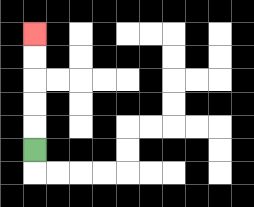{'start': '[1, 6]', 'end': '[1, 1]', 'path_directions': 'U,U,U,U,U', 'path_coordinates': '[[1, 6], [1, 5], [1, 4], [1, 3], [1, 2], [1, 1]]'}